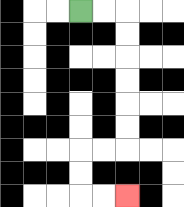{'start': '[3, 0]', 'end': '[5, 8]', 'path_directions': 'R,R,D,D,D,D,D,D,L,L,D,D,R,R', 'path_coordinates': '[[3, 0], [4, 0], [5, 0], [5, 1], [5, 2], [5, 3], [5, 4], [5, 5], [5, 6], [4, 6], [3, 6], [3, 7], [3, 8], [4, 8], [5, 8]]'}